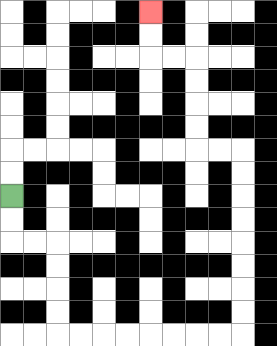{'start': '[0, 8]', 'end': '[6, 0]', 'path_directions': 'D,D,R,R,D,D,D,D,R,R,R,R,R,R,R,R,U,U,U,U,U,U,U,U,L,L,U,U,U,U,L,L,U,U', 'path_coordinates': '[[0, 8], [0, 9], [0, 10], [1, 10], [2, 10], [2, 11], [2, 12], [2, 13], [2, 14], [3, 14], [4, 14], [5, 14], [6, 14], [7, 14], [8, 14], [9, 14], [10, 14], [10, 13], [10, 12], [10, 11], [10, 10], [10, 9], [10, 8], [10, 7], [10, 6], [9, 6], [8, 6], [8, 5], [8, 4], [8, 3], [8, 2], [7, 2], [6, 2], [6, 1], [6, 0]]'}